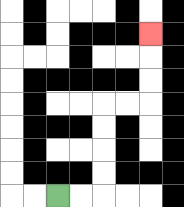{'start': '[2, 8]', 'end': '[6, 1]', 'path_directions': 'R,R,U,U,U,U,R,R,U,U,U', 'path_coordinates': '[[2, 8], [3, 8], [4, 8], [4, 7], [4, 6], [4, 5], [4, 4], [5, 4], [6, 4], [6, 3], [6, 2], [6, 1]]'}